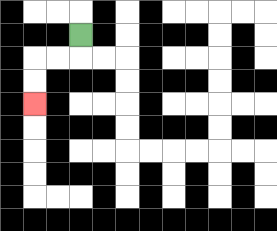{'start': '[3, 1]', 'end': '[1, 4]', 'path_directions': 'D,L,L,D,D', 'path_coordinates': '[[3, 1], [3, 2], [2, 2], [1, 2], [1, 3], [1, 4]]'}